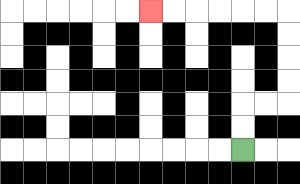{'start': '[10, 6]', 'end': '[6, 0]', 'path_directions': 'U,U,R,R,U,U,U,U,L,L,L,L,L,L', 'path_coordinates': '[[10, 6], [10, 5], [10, 4], [11, 4], [12, 4], [12, 3], [12, 2], [12, 1], [12, 0], [11, 0], [10, 0], [9, 0], [8, 0], [7, 0], [6, 0]]'}